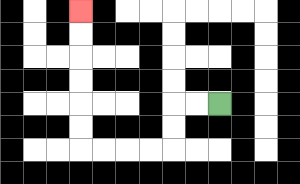{'start': '[9, 4]', 'end': '[3, 0]', 'path_directions': 'L,L,D,D,L,L,L,L,U,U,U,U,U,U', 'path_coordinates': '[[9, 4], [8, 4], [7, 4], [7, 5], [7, 6], [6, 6], [5, 6], [4, 6], [3, 6], [3, 5], [3, 4], [3, 3], [3, 2], [3, 1], [3, 0]]'}